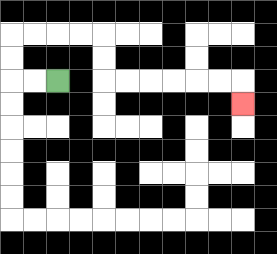{'start': '[2, 3]', 'end': '[10, 4]', 'path_directions': 'L,L,U,U,R,R,R,R,D,D,R,R,R,R,R,R,D', 'path_coordinates': '[[2, 3], [1, 3], [0, 3], [0, 2], [0, 1], [1, 1], [2, 1], [3, 1], [4, 1], [4, 2], [4, 3], [5, 3], [6, 3], [7, 3], [8, 3], [9, 3], [10, 3], [10, 4]]'}